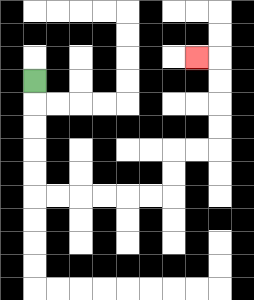{'start': '[1, 3]', 'end': '[8, 2]', 'path_directions': 'D,D,D,D,D,R,R,R,R,R,R,U,U,R,R,U,U,U,U,L', 'path_coordinates': '[[1, 3], [1, 4], [1, 5], [1, 6], [1, 7], [1, 8], [2, 8], [3, 8], [4, 8], [5, 8], [6, 8], [7, 8], [7, 7], [7, 6], [8, 6], [9, 6], [9, 5], [9, 4], [9, 3], [9, 2], [8, 2]]'}